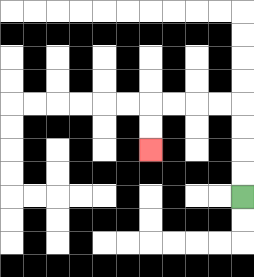{'start': '[10, 8]', 'end': '[6, 6]', 'path_directions': 'U,U,U,U,L,L,L,L,D,D', 'path_coordinates': '[[10, 8], [10, 7], [10, 6], [10, 5], [10, 4], [9, 4], [8, 4], [7, 4], [6, 4], [6, 5], [6, 6]]'}